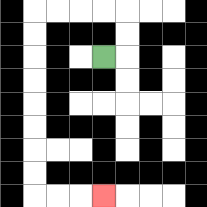{'start': '[4, 2]', 'end': '[4, 8]', 'path_directions': 'R,U,U,L,L,L,L,D,D,D,D,D,D,D,D,R,R,R', 'path_coordinates': '[[4, 2], [5, 2], [5, 1], [5, 0], [4, 0], [3, 0], [2, 0], [1, 0], [1, 1], [1, 2], [1, 3], [1, 4], [1, 5], [1, 6], [1, 7], [1, 8], [2, 8], [3, 8], [4, 8]]'}